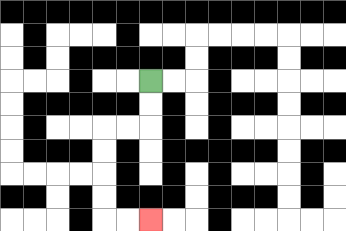{'start': '[6, 3]', 'end': '[6, 9]', 'path_directions': 'D,D,L,L,D,D,D,D,R,R', 'path_coordinates': '[[6, 3], [6, 4], [6, 5], [5, 5], [4, 5], [4, 6], [4, 7], [4, 8], [4, 9], [5, 9], [6, 9]]'}